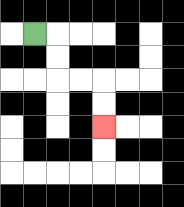{'start': '[1, 1]', 'end': '[4, 5]', 'path_directions': 'R,D,D,R,R,D,D', 'path_coordinates': '[[1, 1], [2, 1], [2, 2], [2, 3], [3, 3], [4, 3], [4, 4], [4, 5]]'}